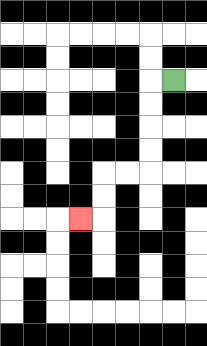{'start': '[7, 3]', 'end': '[3, 9]', 'path_directions': 'L,D,D,D,D,L,L,D,D,L', 'path_coordinates': '[[7, 3], [6, 3], [6, 4], [6, 5], [6, 6], [6, 7], [5, 7], [4, 7], [4, 8], [4, 9], [3, 9]]'}